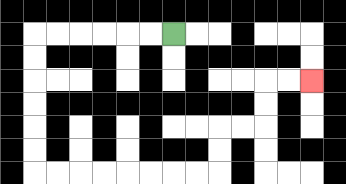{'start': '[7, 1]', 'end': '[13, 3]', 'path_directions': 'L,L,L,L,L,L,D,D,D,D,D,D,R,R,R,R,R,R,R,R,U,U,R,R,U,U,R,R', 'path_coordinates': '[[7, 1], [6, 1], [5, 1], [4, 1], [3, 1], [2, 1], [1, 1], [1, 2], [1, 3], [1, 4], [1, 5], [1, 6], [1, 7], [2, 7], [3, 7], [4, 7], [5, 7], [6, 7], [7, 7], [8, 7], [9, 7], [9, 6], [9, 5], [10, 5], [11, 5], [11, 4], [11, 3], [12, 3], [13, 3]]'}